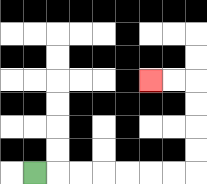{'start': '[1, 7]', 'end': '[6, 3]', 'path_directions': 'R,R,R,R,R,R,R,U,U,U,U,L,L', 'path_coordinates': '[[1, 7], [2, 7], [3, 7], [4, 7], [5, 7], [6, 7], [7, 7], [8, 7], [8, 6], [8, 5], [8, 4], [8, 3], [7, 3], [6, 3]]'}